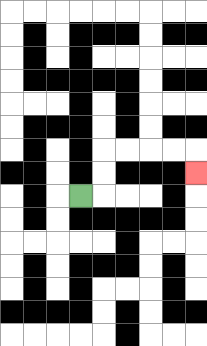{'start': '[3, 8]', 'end': '[8, 7]', 'path_directions': 'R,U,U,R,R,R,R,D', 'path_coordinates': '[[3, 8], [4, 8], [4, 7], [4, 6], [5, 6], [6, 6], [7, 6], [8, 6], [8, 7]]'}